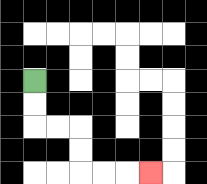{'start': '[1, 3]', 'end': '[6, 7]', 'path_directions': 'D,D,R,R,D,D,R,R,R', 'path_coordinates': '[[1, 3], [1, 4], [1, 5], [2, 5], [3, 5], [3, 6], [3, 7], [4, 7], [5, 7], [6, 7]]'}